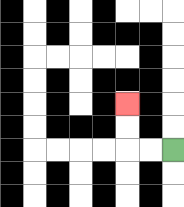{'start': '[7, 6]', 'end': '[5, 4]', 'path_directions': 'L,L,U,U', 'path_coordinates': '[[7, 6], [6, 6], [5, 6], [5, 5], [5, 4]]'}